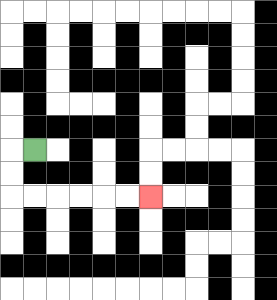{'start': '[1, 6]', 'end': '[6, 8]', 'path_directions': 'L,D,D,R,R,R,R,R,R', 'path_coordinates': '[[1, 6], [0, 6], [0, 7], [0, 8], [1, 8], [2, 8], [3, 8], [4, 8], [5, 8], [6, 8]]'}